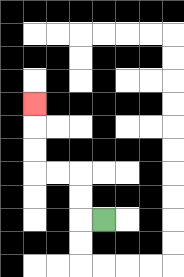{'start': '[4, 9]', 'end': '[1, 4]', 'path_directions': 'L,U,U,L,L,U,U,U', 'path_coordinates': '[[4, 9], [3, 9], [3, 8], [3, 7], [2, 7], [1, 7], [1, 6], [1, 5], [1, 4]]'}